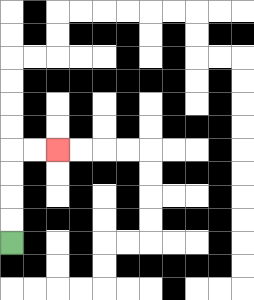{'start': '[0, 10]', 'end': '[2, 6]', 'path_directions': 'U,U,U,U,R,R', 'path_coordinates': '[[0, 10], [0, 9], [0, 8], [0, 7], [0, 6], [1, 6], [2, 6]]'}